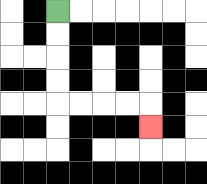{'start': '[2, 0]', 'end': '[6, 5]', 'path_directions': 'D,D,D,D,R,R,R,R,D', 'path_coordinates': '[[2, 0], [2, 1], [2, 2], [2, 3], [2, 4], [3, 4], [4, 4], [5, 4], [6, 4], [6, 5]]'}